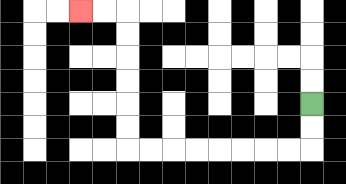{'start': '[13, 4]', 'end': '[3, 0]', 'path_directions': 'D,D,L,L,L,L,L,L,L,L,U,U,U,U,U,U,L,L', 'path_coordinates': '[[13, 4], [13, 5], [13, 6], [12, 6], [11, 6], [10, 6], [9, 6], [8, 6], [7, 6], [6, 6], [5, 6], [5, 5], [5, 4], [5, 3], [5, 2], [5, 1], [5, 0], [4, 0], [3, 0]]'}